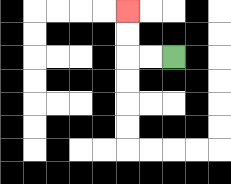{'start': '[7, 2]', 'end': '[5, 0]', 'path_directions': 'L,L,U,U', 'path_coordinates': '[[7, 2], [6, 2], [5, 2], [5, 1], [5, 0]]'}